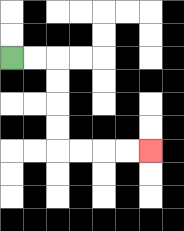{'start': '[0, 2]', 'end': '[6, 6]', 'path_directions': 'R,R,D,D,D,D,R,R,R,R', 'path_coordinates': '[[0, 2], [1, 2], [2, 2], [2, 3], [2, 4], [2, 5], [2, 6], [3, 6], [4, 6], [5, 6], [6, 6]]'}